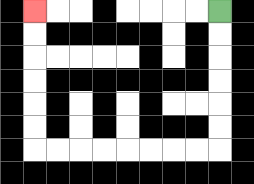{'start': '[9, 0]', 'end': '[1, 0]', 'path_directions': 'D,D,D,D,D,D,L,L,L,L,L,L,L,L,U,U,U,U,U,U', 'path_coordinates': '[[9, 0], [9, 1], [9, 2], [9, 3], [9, 4], [9, 5], [9, 6], [8, 6], [7, 6], [6, 6], [5, 6], [4, 6], [3, 6], [2, 6], [1, 6], [1, 5], [1, 4], [1, 3], [1, 2], [1, 1], [1, 0]]'}